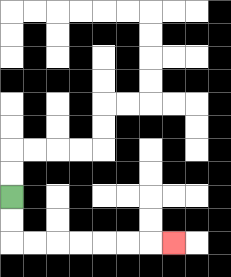{'start': '[0, 8]', 'end': '[7, 10]', 'path_directions': 'D,D,R,R,R,R,R,R,R', 'path_coordinates': '[[0, 8], [0, 9], [0, 10], [1, 10], [2, 10], [3, 10], [4, 10], [5, 10], [6, 10], [7, 10]]'}